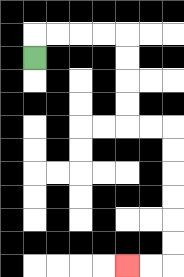{'start': '[1, 2]', 'end': '[5, 11]', 'path_directions': 'U,R,R,R,R,D,D,D,D,R,R,D,D,D,D,D,D,L,L', 'path_coordinates': '[[1, 2], [1, 1], [2, 1], [3, 1], [4, 1], [5, 1], [5, 2], [5, 3], [5, 4], [5, 5], [6, 5], [7, 5], [7, 6], [7, 7], [7, 8], [7, 9], [7, 10], [7, 11], [6, 11], [5, 11]]'}